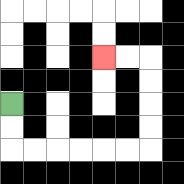{'start': '[0, 4]', 'end': '[4, 2]', 'path_directions': 'D,D,R,R,R,R,R,R,U,U,U,U,L,L', 'path_coordinates': '[[0, 4], [0, 5], [0, 6], [1, 6], [2, 6], [3, 6], [4, 6], [5, 6], [6, 6], [6, 5], [6, 4], [6, 3], [6, 2], [5, 2], [4, 2]]'}